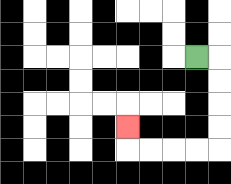{'start': '[8, 2]', 'end': '[5, 5]', 'path_directions': 'R,D,D,D,D,L,L,L,L,U', 'path_coordinates': '[[8, 2], [9, 2], [9, 3], [9, 4], [9, 5], [9, 6], [8, 6], [7, 6], [6, 6], [5, 6], [5, 5]]'}